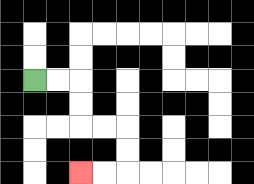{'start': '[1, 3]', 'end': '[3, 7]', 'path_directions': 'R,R,D,D,R,R,D,D,L,L', 'path_coordinates': '[[1, 3], [2, 3], [3, 3], [3, 4], [3, 5], [4, 5], [5, 5], [5, 6], [5, 7], [4, 7], [3, 7]]'}